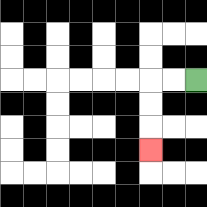{'start': '[8, 3]', 'end': '[6, 6]', 'path_directions': 'L,L,D,D,D', 'path_coordinates': '[[8, 3], [7, 3], [6, 3], [6, 4], [6, 5], [6, 6]]'}